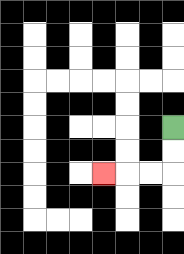{'start': '[7, 5]', 'end': '[4, 7]', 'path_directions': 'D,D,L,L,L', 'path_coordinates': '[[7, 5], [7, 6], [7, 7], [6, 7], [5, 7], [4, 7]]'}